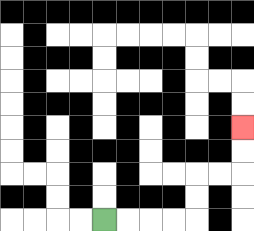{'start': '[4, 9]', 'end': '[10, 5]', 'path_directions': 'R,R,R,R,U,U,R,R,U,U', 'path_coordinates': '[[4, 9], [5, 9], [6, 9], [7, 9], [8, 9], [8, 8], [8, 7], [9, 7], [10, 7], [10, 6], [10, 5]]'}